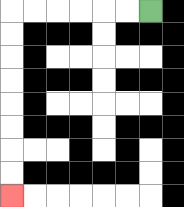{'start': '[6, 0]', 'end': '[0, 8]', 'path_directions': 'L,L,L,L,L,L,D,D,D,D,D,D,D,D', 'path_coordinates': '[[6, 0], [5, 0], [4, 0], [3, 0], [2, 0], [1, 0], [0, 0], [0, 1], [0, 2], [0, 3], [0, 4], [0, 5], [0, 6], [0, 7], [0, 8]]'}